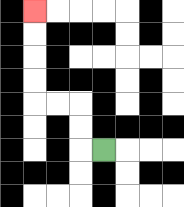{'start': '[4, 6]', 'end': '[1, 0]', 'path_directions': 'L,U,U,L,L,U,U,U,U', 'path_coordinates': '[[4, 6], [3, 6], [3, 5], [3, 4], [2, 4], [1, 4], [1, 3], [1, 2], [1, 1], [1, 0]]'}